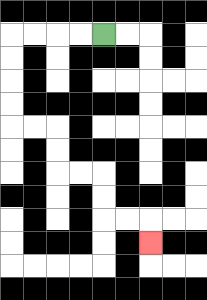{'start': '[4, 1]', 'end': '[6, 10]', 'path_directions': 'L,L,L,L,D,D,D,D,R,R,D,D,R,R,D,D,R,R,D', 'path_coordinates': '[[4, 1], [3, 1], [2, 1], [1, 1], [0, 1], [0, 2], [0, 3], [0, 4], [0, 5], [1, 5], [2, 5], [2, 6], [2, 7], [3, 7], [4, 7], [4, 8], [4, 9], [5, 9], [6, 9], [6, 10]]'}